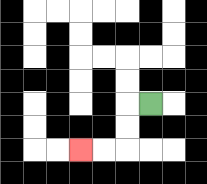{'start': '[6, 4]', 'end': '[3, 6]', 'path_directions': 'L,D,D,L,L', 'path_coordinates': '[[6, 4], [5, 4], [5, 5], [5, 6], [4, 6], [3, 6]]'}